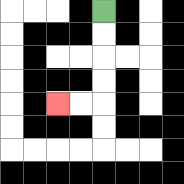{'start': '[4, 0]', 'end': '[2, 4]', 'path_directions': 'D,D,D,D,L,L', 'path_coordinates': '[[4, 0], [4, 1], [4, 2], [4, 3], [4, 4], [3, 4], [2, 4]]'}